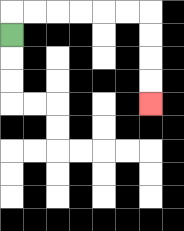{'start': '[0, 1]', 'end': '[6, 4]', 'path_directions': 'U,R,R,R,R,R,R,D,D,D,D', 'path_coordinates': '[[0, 1], [0, 0], [1, 0], [2, 0], [3, 0], [4, 0], [5, 0], [6, 0], [6, 1], [6, 2], [6, 3], [6, 4]]'}